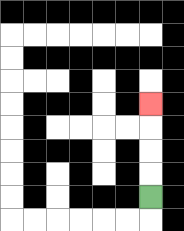{'start': '[6, 8]', 'end': '[6, 4]', 'path_directions': 'U,U,U,U', 'path_coordinates': '[[6, 8], [6, 7], [6, 6], [6, 5], [6, 4]]'}